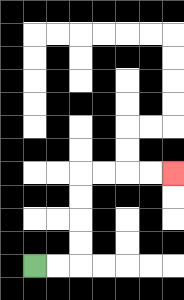{'start': '[1, 11]', 'end': '[7, 7]', 'path_directions': 'R,R,U,U,U,U,R,R,R,R', 'path_coordinates': '[[1, 11], [2, 11], [3, 11], [3, 10], [3, 9], [3, 8], [3, 7], [4, 7], [5, 7], [6, 7], [7, 7]]'}